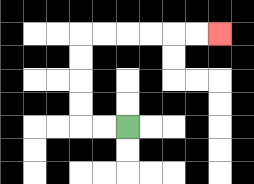{'start': '[5, 5]', 'end': '[9, 1]', 'path_directions': 'L,L,U,U,U,U,R,R,R,R,R,R', 'path_coordinates': '[[5, 5], [4, 5], [3, 5], [3, 4], [3, 3], [3, 2], [3, 1], [4, 1], [5, 1], [6, 1], [7, 1], [8, 1], [9, 1]]'}